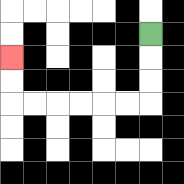{'start': '[6, 1]', 'end': '[0, 2]', 'path_directions': 'D,D,D,L,L,L,L,L,L,U,U', 'path_coordinates': '[[6, 1], [6, 2], [6, 3], [6, 4], [5, 4], [4, 4], [3, 4], [2, 4], [1, 4], [0, 4], [0, 3], [0, 2]]'}